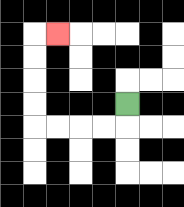{'start': '[5, 4]', 'end': '[2, 1]', 'path_directions': 'D,L,L,L,L,U,U,U,U,R', 'path_coordinates': '[[5, 4], [5, 5], [4, 5], [3, 5], [2, 5], [1, 5], [1, 4], [1, 3], [1, 2], [1, 1], [2, 1]]'}